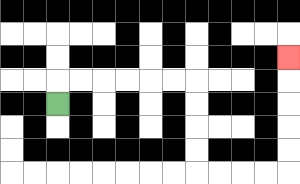{'start': '[2, 4]', 'end': '[12, 2]', 'path_directions': 'U,R,R,R,R,R,R,D,D,D,D,R,R,R,R,U,U,U,U,U', 'path_coordinates': '[[2, 4], [2, 3], [3, 3], [4, 3], [5, 3], [6, 3], [7, 3], [8, 3], [8, 4], [8, 5], [8, 6], [8, 7], [9, 7], [10, 7], [11, 7], [12, 7], [12, 6], [12, 5], [12, 4], [12, 3], [12, 2]]'}